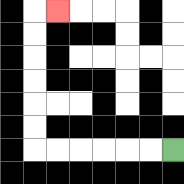{'start': '[7, 6]', 'end': '[2, 0]', 'path_directions': 'L,L,L,L,L,L,U,U,U,U,U,U,R', 'path_coordinates': '[[7, 6], [6, 6], [5, 6], [4, 6], [3, 6], [2, 6], [1, 6], [1, 5], [1, 4], [1, 3], [1, 2], [1, 1], [1, 0], [2, 0]]'}